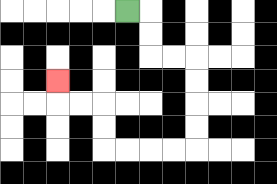{'start': '[5, 0]', 'end': '[2, 3]', 'path_directions': 'R,D,D,R,R,D,D,D,D,L,L,L,L,U,U,L,L,U', 'path_coordinates': '[[5, 0], [6, 0], [6, 1], [6, 2], [7, 2], [8, 2], [8, 3], [8, 4], [8, 5], [8, 6], [7, 6], [6, 6], [5, 6], [4, 6], [4, 5], [4, 4], [3, 4], [2, 4], [2, 3]]'}